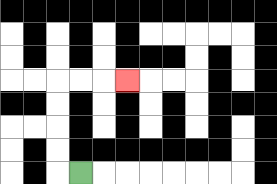{'start': '[3, 7]', 'end': '[5, 3]', 'path_directions': 'L,U,U,U,U,R,R,R', 'path_coordinates': '[[3, 7], [2, 7], [2, 6], [2, 5], [2, 4], [2, 3], [3, 3], [4, 3], [5, 3]]'}